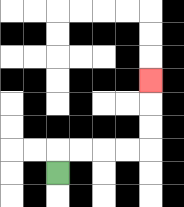{'start': '[2, 7]', 'end': '[6, 3]', 'path_directions': 'U,R,R,R,R,U,U,U', 'path_coordinates': '[[2, 7], [2, 6], [3, 6], [4, 6], [5, 6], [6, 6], [6, 5], [6, 4], [6, 3]]'}